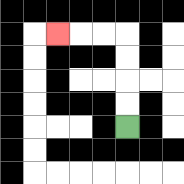{'start': '[5, 5]', 'end': '[2, 1]', 'path_directions': 'U,U,U,U,L,L,L', 'path_coordinates': '[[5, 5], [5, 4], [5, 3], [5, 2], [5, 1], [4, 1], [3, 1], [2, 1]]'}